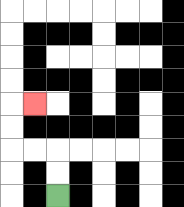{'start': '[2, 8]', 'end': '[1, 4]', 'path_directions': 'U,U,L,L,U,U,R', 'path_coordinates': '[[2, 8], [2, 7], [2, 6], [1, 6], [0, 6], [0, 5], [0, 4], [1, 4]]'}